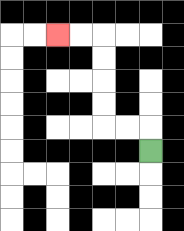{'start': '[6, 6]', 'end': '[2, 1]', 'path_directions': 'U,L,L,U,U,U,U,L,L', 'path_coordinates': '[[6, 6], [6, 5], [5, 5], [4, 5], [4, 4], [4, 3], [4, 2], [4, 1], [3, 1], [2, 1]]'}